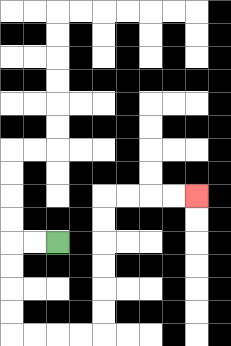{'start': '[2, 10]', 'end': '[8, 8]', 'path_directions': 'L,L,D,D,D,D,R,R,R,R,U,U,U,U,U,U,R,R,R,R', 'path_coordinates': '[[2, 10], [1, 10], [0, 10], [0, 11], [0, 12], [0, 13], [0, 14], [1, 14], [2, 14], [3, 14], [4, 14], [4, 13], [4, 12], [4, 11], [4, 10], [4, 9], [4, 8], [5, 8], [6, 8], [7, 8], [8, 8]]'}